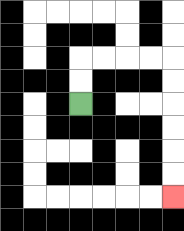{'start': '[3, 4]', 'end': '[7, 8]', 'path_directions': 'U,U,R,R,R,R,D,D,D,D,D,D', 'path_coordinates': '[[3, 4], [3, 3], [3, 2], [4, 2], [5, 2], [6, 2], [7, 2], [7, 3], [7, 4], [7, 5], [7, 6], [7, 7], [7, 8]]'}